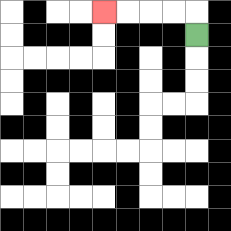{'start': '[8, 1]', 'end': '[4, 0]', 'path_directions': 'U,L,L,L,L', 'path_coordinates': '[[8, 1], [8, 0], [7, 0], [6, 0], [5, 0], [4, 0]]'}